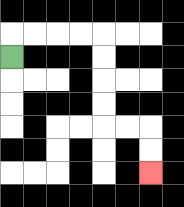{'start': '[0, 2]', 'end': '[6, 7]', 'path_directions': 'U,R,R,R,R,D,D,D,D,R,R,D,D', 'path_coordinates': '[[0, 2], [0, 1], [1, 1], [2, 1], [3, 1], [4, 1], [4, 2], [4, 3], [4, 4], [4, 5], [5, 5], [6, 5], [6, 6], [6, 7]]'}